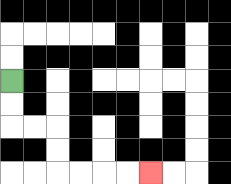{'start': '[0, 3]', 'end': '[6, 7]', 'path_directions': 'D,D,R,R,D,D,R,R,R,R', 'path_coordinates': '[[0, 3], [0, 4], [0, 5], [1, 5], [2, 5], [2, 6], [2, 7], [3, 7], [4, 7], [5, 7], [6, 7]]'}